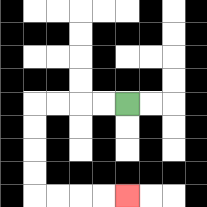{'start': '[5, 4]', 'end': '[5, 8]', 'path_directions': 'L,L,L,L,D,D,D,D,R,R,R,R', 'path_coordinates': '[[5, 4], [4, 4], [3, 4], [2, 4], [1, 4], [1, 5], [1, 6], [1, 7], [1, 8], [2, 8], [3, 8], [4, 8], [5, 8]]'}